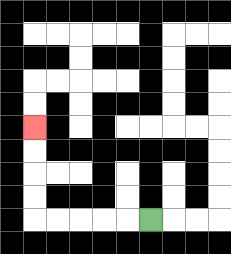{'start': '[6, 9]', 'end': '[1, 5]', 'path_directions': 'L,L,L,L,L,U,U,U,U', 'path_coordinates': '[[6, 9], [5, 9], [4, 9], [3, 9], [2, 9], [1, 9], [1, 8], [1, 7], [1, 6], [1, 5]]'}